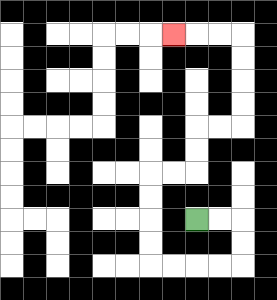{'start': '[8, 9]', 'end': '[7, 1]', 'path_directions': 'R,R,D,D,L,L,L,L,U,U,U,U,R,R,U,U,R,R,U,U,U,U,L,L,L', 'path_coordinates': '[[8, 9], [9, 9], [10, 9], [10, 10], [10, 11], [9, 11], [8, 11], [7, 11], [6, 11], [6, 10], [6, 9], [6, 8], [6, 7], [7, 7], [8, 7], [8, 6], [8, 5], [9, 5], [10, 5], [10, 4], [10, 3], [10, 2], [10, 1], [9, 1], [8, 1], [7, 1]]'}